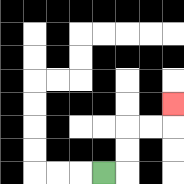{'start': '[4, 7]', 'end': '[7, 4]', 'path_directions': 'R,U,U,R,R,U', 'path_coordinates': '[[4, 7], [5, 7], [5, 6], [5, 5], [6, 5], [7, 5], [7, 4]]'}